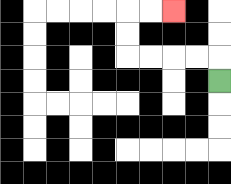{'start': '[9, 3]', 'end': '[7, 0]', 'path_directions': 'U,L,L,L,L,U,U,R,R', 'path_coordinates': '[[9, 3], [9, 2], [8, 2], [7, 2], [6, 2], [5, 2], [5, 1], [5, 0], [6, 0], [7, 0]]'}